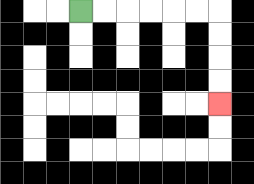{'start': '[3, 0]', 'end': '[9, 4]', 'path_directions': 'R,R,R,R,R,R,D,D,D,D', 'path_coordinates': '[[3, 0], [4, 0], [5, 0], [6, 0], [7, 0], [8, 0], [9, 0], [9, 1], [9, 2], [9, 3], [9, 4]]'}